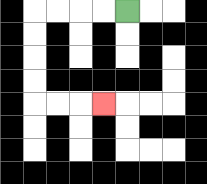{'start': '[5, 0]', 'end': '[4, 4]', 'path_directions': 'L,L,L,L,D,D,D,D,R,R,R', 'path_coordinates': '[[5, 0], [4, 0], [3, 0], [2, 0], [1, 0], [1, 1], [1, 2], [1, 3], [1, 4], [2, 4], [3, 4], [4, 4]]'}